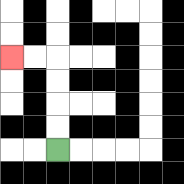{'start': '[2, 6]', 'end': '[0, 2]', 'path_directions': 'U,U,U,U,L,L', 'path_coordinates': '[[2, 6], [2, 5], [2, 4], [2, 3], [2, 2], [1, 2], [0, 2]]'}